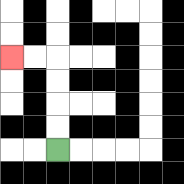{'start': '[2, 6]', 'end': '[0, 2]', 'path_directions': 'U,U,U,U,L,L', 'path_coordinates': '[[2, 6], [2, 5], [2, 4], [2, 3], [2, 2], [1, 2], [0, 2]]'}